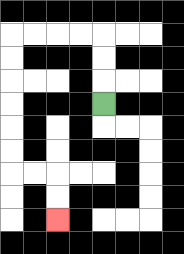{'start': '[4, 4]', 'end': '[2, 9]', 'path_directions': 'U,U,U,L,L,L,L,D,D,D,D,D,D,R,R,D,D', 'path_coordinates': '[[4, 4], [4, 3], [4, 2], [4, 1], [3, 1], [2, 1], [1, 1], [0, 1], [0, 2], [0, 3], [0, 4], [0, 5], [0, 6], [0, 7], [1, 7], [2, 7], [2, 8], [2, 9]]'}